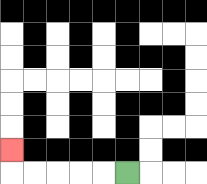{'start': '[5, 7]', 'end': '[0, 6]', 'path_directions': 'L,L,L,L,L,U', 'path_coordinates': '[[5, 7], [4, 7], [3, 7], [2, 7], [1, 7], [0, 7], [0, 6]]'}